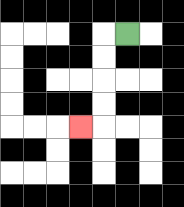{'start': '[5, 1]', 'end': '[3, 5]', 'path_directions': 'L,D,D,D,D,L', 'path_coordinates': '[[5, 1], [4, 1], [4, 2], [4, 3], [4, 4], [4, 5], [3, 5]]'}